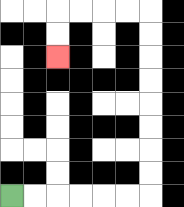{'start': '[0, 8]', 'end': '[2, 2]', 'path_directions': 'R,R,R,R,R,R,U,U,U,U,U,U,U,U,L,L,L,L,D,D', 'path_coordinates': '[[0, 8], [1, 8], [2, 8], [3, 8], [4, 8], [5, 8], [6, 8], [6, 7], [6, 6], [6, 5], [6, 4], [6, 3], [6, 2], [6, 1], [6, 0], [5, 0], [4, 0], [3, 0], [2, 0], [2, 1], [2, 2]]'}